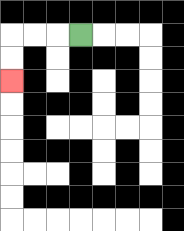{'start': '[3, 1]', 'end': '[0, 3]', 'path_directions': 'L,L,L,D,D', 'path_coordinates': '[[3, 1], [2, 1], [1, 1], [0, 1], [0, 2], [0, 3]]'}